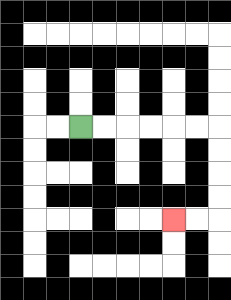{'start': '[3, 5]', 'end': '[7, 9]', 'path_directions': 'R,R,R,R,R,R,D,D,D,D,L,L', 'path_coordinates': '[[3, 5], [4, 5], [5, 5], [6, 5], [7, 5], [8, 5], [9, 5], [9, 6], [9, 7], [9, 8], [9, 9], [8, 9], [7, 9]]'}